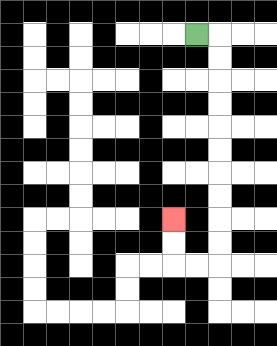{'start': '[8, 1]', 'end': '[7, 9]', 'path_directions': 'R,D,D,D,D,D,D,D,D,D,D,L,L,U,U', 'path_coordinates': '[[8, 1], [9, 1], [9, 2], [9, 3], [9, 4], [9, 5], [9, 6], [9, 7], [9, 8], [9, 9], [9, 10], [9, 11], [8, 11], [7, 11], [7, 10], [7, 9]]'}